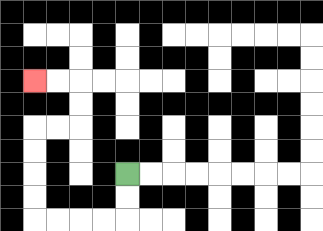{'start': '[5, 7]', 'end': '[1, 3]', 'path_directions': 'D,D,L,L,L,L,U,U,U,U,R,R,U,U,L,L', 'path_coordinates': '[[5, 7], [5, 8], [5, 9], [4, 9], [3, 9], [2, 9], [1, 9], [1, 8], [1, 7], [1, 6], [1, 5], [2, 5], [3, 5], [3, 4], [3, 3], [2, 3], [1, 3]]'}